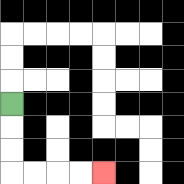{'start': '[0, 4]', 'end': '[4, 7]', 'path_directions': 'D,D,D,R,R,R,R', 'path_coordinates': '[[0, 4], [0, 5], [0, 6], [0, 7], [1, 7], [2, 7], [3, 7], [4, 7]]'}